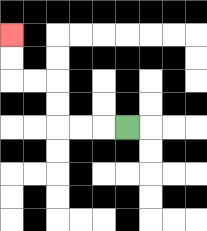{'start': '[5, 5]', 'end': '[0, 1]', 'path_directions': 'L,L,L,U,U,L,L,U,U', 'path_coordinates': '[[5, 5], [4, 5], [3, 5], [2, 5], [2, 4], [2, 3], [1, 3], [0, 3], [0, 2], [0, 1]]'}